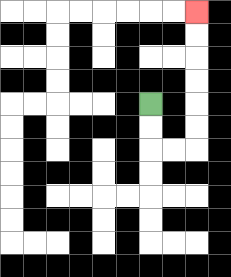{'start': '[6, 4]', 'end': '[8, 0]', 'path_directions': 'D,D,R,R,U,U,U,U,U,U', 'path_coordinates': '[[6, 4], [6, 5], [6, 6], [7, 6], [8, 6], [8, 5], [8, 4], [8, 3], [8, 2], [8, 1], [8, 0]]'}